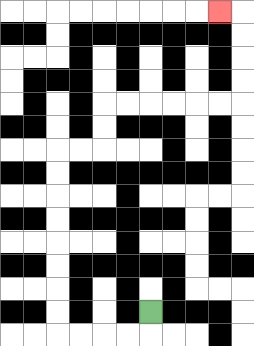{'start': '[6, 13]', 'end': '[9, 0]', 'path_directions': 'D,L,L,L,L,U,U,U,U,U,U,U,U,R,R,U,U,R,R,R,R,R,R,U,U,U,U,L', 'path_coordinates': '[[6, 13], [6, 14], [5, 14], [4, 14], [3, 14], [2, 14], [2, 13], [2, 12], [2, 11], [2, 10], [2, 9], [2, 8], [2, 7], [2, 6], [3, 6], [4, 6], [4, 5], [4, 4], [5, 4], [6, 4], [7, 4], [8, 4], [9, 4], [10, 4], [10, 3], [10, 2], [10, 1], [10, 0], [9, 0]]'}